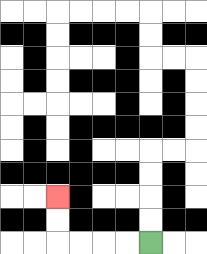{'start': '[6, 10]', 'end': '[2, 8]', 'path_directions': 'L,L,L,L,U,U', 'path_coordinates': '[[6, 10], [5, 10], [4, 10], [3, 10], [2, 10], [2, 9], [2, 8]]'}